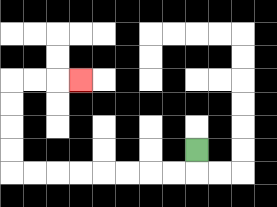{'start': '[8, 6]', 'end': '[3, 3]', 'path_directions': 'D,L,L,L,L,L,L,L,L,U,U,U,U,R,R,R', 'path_coordinates': '[[8, 6], [8, 7], [7, 7], [6, 7], [5, 7], [4, 7], [3, 7], [2, 7], [1, 7], [0, 7], [0, 6], [0, 5], [0, 4], [0, 3], [1, 3], [2, 3], [3, 3]]'}